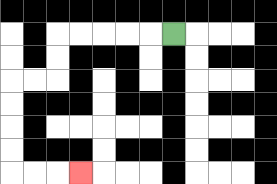{'start': '[7, 1]', 'end': '[3, 7]', 'path_directions': 'L,L,L,L,L,D,D,L,L,D,D,D,D,R,R,R', 'path_coordinates': '[[7, 1], [6, 1], [5, 1], [4, 1], [3, 1], [2, 1], [2, 2], [2, 3], [1, 3], [0, 3], [0, 4], [0, 5], [0, 6], [0, 7], [1, 7], [2, 7], [3, 7]]'}